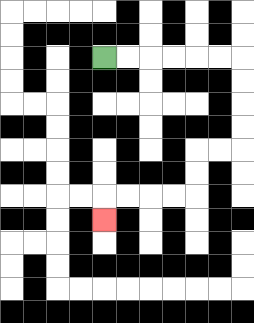{'start': '[4, 2]', 'end': '[4, 9]', 'path_directions': 'R,R,R,R,R,R,D,D,D,D,L,L,D,D,L,L,L,L,D', 'path_coordinates': '[[4, 2], [5, 2], [6, 2], [7, 2], [8, 2], [9, 2], [10, 2], [10, 3], [10, 4], [10, 5], [10, 6], [9, 6], [8, 6], [8, 7], [8, 8], [7, 8], [6, 8], [5, 8], [4, 8], [4, 9]]'}